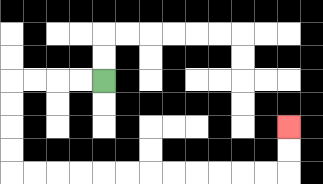{'start': '[4, 3]', 'end': '[12, 5]', 'path_directions': 'L,L,L,L,D,D,D,D,R,R,R,R,R,R,R,R,R,R,R,R,U,U', 'path_coordinates': '[[4, 3], [3, 3], [2, 3], [1, 3], [0, 3], [0, 4], [0, 5], [0, 6], [0, 7], [1, 7], [2, 7], [3, 7], [4, 7], [5, 7], [6, 7], [7, 7], [8, 7], [9, 7], [10, 7], [11, 7], [12, 7], [12, 6], [12, 5]]'}